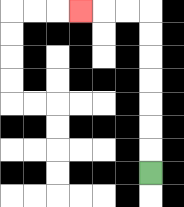{'start': '[6, 7]', 'end': '[3, 0]', 'path_directions': 'U,U,U,U,U,U,U,L,L,L', 'path_coordinates': '[[6, 7], [6, 6], [6, 5], [6, 4], [6, 3], [6, 2], [6, 1], [6, 0], [5, 0], [4, 0], [3, 0]]'}